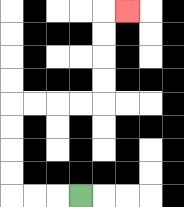{'start': '[3, 8]', 'end': '[5, 0]', 'path_directions': 'L,L,L,U,U,U,U,R,R,R,R,U,U,U,U,R', 'path_coordinates': '[[3, 8], [2, 8], [1, 8], [0, 8], [0, 7], [0, 6], [0, 5], [0, 4], [1, 4], [2, 4], [3, 4], [4, 4], [4, 3], [4, 2], [4, 1], [4, 0], [5, 0]]'}